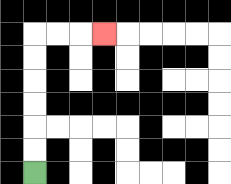{'start': '[1, 7]', 'end': '[4, 1]', 'path_directions': 'U,U,U,U,U,U,R,R,R', 'path_coordinates': '[[1, 7], [1, 6], [1, 5], [1, 4], [1, 3], [1, 2], [1, 1], [2, 1], [3, 1], [4, 1]]'}